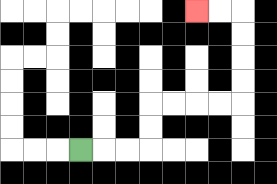{'start': '[3, 6]', 'end': '[8, 0]', 'path_directions': 'R,R,R,U,U,R,R,R,R,U,U,U,U,L,L', 'path_coordinates': '[[3, 6], [4, 6], [5, 6], [6, 6], [6, 5], [6, 4], [7, 4], [8, 4], [9, 4], [10, 4], [10, 3], [10, 2], [10, 1], [10, 0], [9, 0], [8, 0]]'}